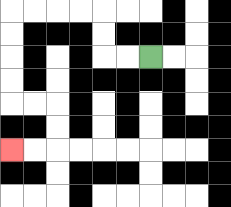{'start': '[6, 2]', 'end': '[0, 6]', 'path_directions': 'L,L,U,U,L,L,L,L,D,D,D,D,R,R,D,D,L,L', 'path_coordinates': '[[6, 2], [5, 2], [4, 2], [4, 1], [4, 0], [3, 0], [2, 0], [1, 0], [0, 0], [0, 1], [0, 2], [0, 3], [0, 4], [1, 4], [2, 4], [2, 5], [2, 6], [1, 6], [0, 6]]'}